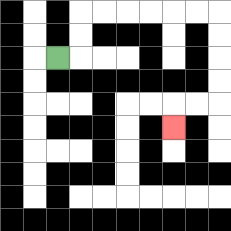{'start': '[2, 2]', 'end': '[7, 5]', 'path_directions': 'R,U,U,R,R,R,R,R,R,D,D,D,D,L,L,D', 'path_coordinates': '[[2, 2], [3, 2], [3, 1], [3, 0], [4, 0], [5, 0], [6, 0], [7, 0], [8, 0], [9, 0], [9, 1], [9, 2], [9, 3], [9, 4], [8, 4], [7, 4], [7, 5]]'}